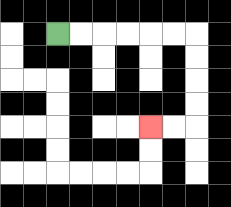{'start': '[2, 1]', 'end': '[6, 5]', 'path_directions': 'R,R,R,R,R,R,D,D,D,D,L,L', 'path_coordinates': '[[2, 1], [3, 1], [4, 1], [5, 1], [6, 1], [7, 1], [8, 1], [8, 2], [8, 3], [8, 4], [8, 5], [7, 5], [6, 5]]'}